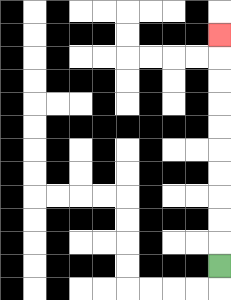{'start': '[9, 11]', 'end': '[9, 1]', 'path_directions': 'U,U,U,U,U,U,U,U,U,U', 'path_coordinates': '[[9, 11], [9, 10], [9, 9], [9, 8], [9, 7], [9, 6], [9, 5], [9, 4], [9, 3], [9, 2], [9, 1]]'}